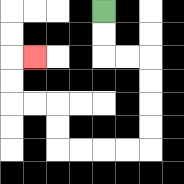{'start': '[4, 0]', 'end': '[1, 2]', 'path_directions': 'D,D,R,R,D,D,D,D,L,L,L,L,U,U,L,L,U,U,R', 'path_coordinates': '[[4, 0], [4, 1], [4, 2], [5, 2], [6, 2], [6, 3], [6, 4], [6, 5], [6, 6], [5, 6], [4, 6], [3, 6], [2, 6], [2, 5], [2, 4], [1, 4], [0, 4], [0, 3], [0, 2], [1, 2]]'}